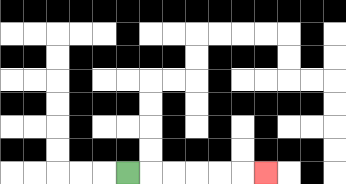{'start': '[5, 7]', 'end': '[11, 7]', 'path_directions': 'R,R,R,R,R,R', 'path_coordinates': '[[5, 7], [6, 7], [7, 7], [8, 7], [9, 7], [10, 7], [11, 7]]'}